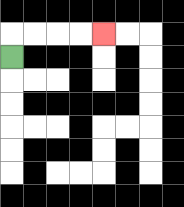{'start': '[0, 2]', 'end': '[4, 1]', 'path_directions': 'U,R,R,R,R', 'path_coordinates': '[[0, 2], [0, 1], [1, 1], [2, 1], [3, 1], [4, 1]]'}